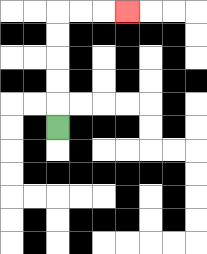{'start': '[2, 5]', 'end': '[5, 0]', 'path_directions': 'U,U,U,U,U,R,R,R', 'path_coordinates': '[[2, 5], [2, 4], [2, 3], [2, 2], [2, 1], [2, 0], [3, 0], [4, 0], [5, 0]]'}